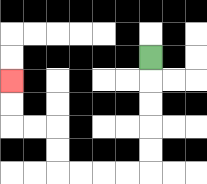{'start': '[6, 2]', 'end': '[0, 3]', 'path_directions': 'D,D,D,D,D,L,L,L,L,U,U,L,L,U,U', 'path_coordinates': '[[6, 2], [6, 3], [6, 4], [6, 5], [6, 6], [6, 7], [5, 7], [4, 7], [3, 7], [2, 7], [2, 6], [2, 5], [1, 5], [0, 5], [0, 4], [0, 3]]'}